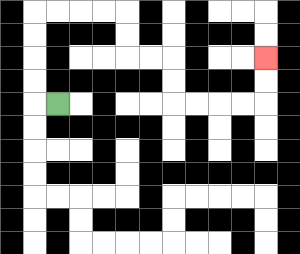{'start': '[2, 4]', 'end': '[11, 2]', 'path_directions': 'L,U,U,U,U,R,R,R,R,D,D,R,R,D,D,R,R,R,R,U,U', 'path_coordinates': '[[2, 4], [1, 4], [1, 3], [1, 2], [1, 1], [1, 0], [2, 0], [3, 0], [4, 0], [5, 0], [5, 1], [5, 2], [6, 2], [7, 2], [7, 3], [7, 4], [8, 4], [9, 4], [10, 4], [11, 4], [11, 3], [11, 2]]'}